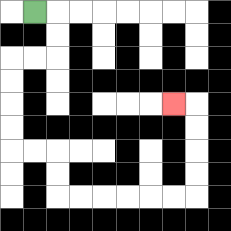{'start': '[1, 0]', 'end': '[7, 4]', 'path_directions': 'R,D,D,L,L,D,D,D,D,R,R,D,D,R,R,R,R,R,R,U,U,U,U,L', 'path_coordinates': '[[1, 0], [2, 0], [2, 1], [2, 2], [1, 2], [0, 2], [0, 3], [0, 4], [0, 5], [0, 6], [1, 6], [2, 6], [2, 7], [2, 8], [3, 8], [4, 8], [5, 8], [6, 8], [7, 8], [8, 8], [8, 7], [8, 6], [8, 5], [8, 4], [7, 4]]'}